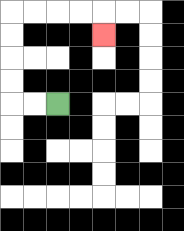{'start': '[2, 4]', 'end': '[4, 1]', 'path_directions': 'L,L,U,U,U,U,R,R,R,R,D', 'path_coordinates': '[[2, 4], [1, 4], [0, 4], [0, 3], [0, 2], [0, 1], [0, 0], [1, 0], [2, 0], [3, 0], [4, 0], [4, 1]]'}